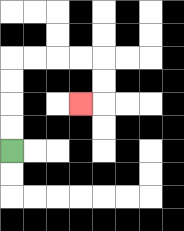{'start': '[0, 6]', 'end': '[3, 4]', 'path_directions': 'U,U,U,U,R,R,R,R,D,D,L', 'path_coordinates': '[[0, 6], [0, 5], [0, 4], [0, 3], [0, 2], [1, 2], [2, 2], [3, 2], [4, 2], [4, 3], [4, 4], [3, 4]]'}